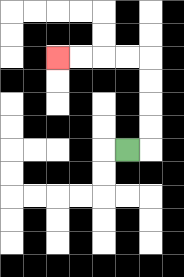{'start': '[5, 6]', 'end': '[2, 2]', 'path_directions': 'R,U,U,U,U,L,L,L,L', 'path_coordinates': '[[5, 6], [6, 6], [6, 5], [6, 4], [6, 3], [6, 2], [5, 2], [4, 2], [3, 2], [2, 2]]'}